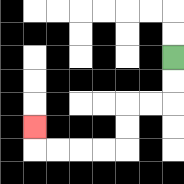{'start': '[7, 2]', 'end': '[1, 5]', 'path_directions': 'D,D,L,L,D,D,L,L,L,L,U', 'path_coordinates': '[[7, 2], [7, 3], [7, 4], [6, 4], [5, 4], [5, 5], [5, 6], [4, 6], [3, 6], [2, 6], [1, 6], [1, 5]]'}